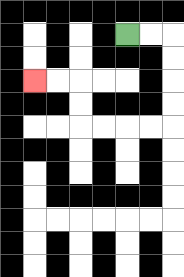{'start': '[5, 1]', 'end': '[1, 3]', 'path_directions': 'R,R,D,D,D,D,L,L,L,L,U,U,L,L', 'path_coordinates': '[[5, 1], [6, 1], [7, 1], [7, 2], [7, 3], [7, 4], [7, 5], [6, 5], [5, 5], [4, 5], [3, 5], [3, 4], [3, 3], [2, 3], [1, 3]]'}